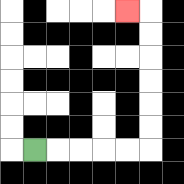{'start': '[1, 6]', 'end': '[5, 0]', 'path_directions': 'R,R,R,R,R,U,U,U,U,U,U,L', 'path_coordinates': '[[1, 6], [2, 6], [3, 6], [4, 6], [5, 6], [6, 6], [6, 5], [6, 4], [6, 3], [6, 2], [6, 1], [6, 0], [5, 0]]'}